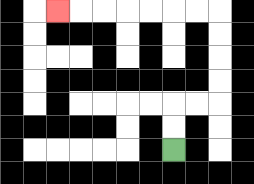{'start': '[7, 6]', 'end': '[2, 0]', 'path_directions': 'U,U,R,R,U,U,U,U,L,L,L,L,L,L,L', 'path_coordinates': '[[7, 6], [7, 5], [7, 4], [8, 4], [9, 4], [9, 3], [9, 2], [9, 1], [9, 0], [8, 0], [7, 0], [6, 0], [5, 0], [4, 0], [3, 0], [2, 0]]'}